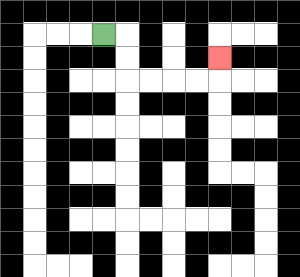{'start': '[4, 1]', 'end': '[9, 2]', 'path_directions': 'R,D,D,R,R,R,R,U', 'path_coordinates': '[[4, 1], [5, 1], [5, 2], [5, 3], [6, 3], [7, 3], [8, 3], [9, 3], [9, 2]]'}